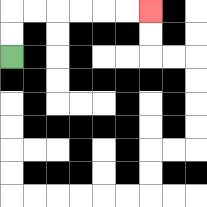{'start': '[0, 2]', 'end': '[6, 0]', 'path_directions': 'U,U,R,R,R,R,R,R', 'path_coordinates': '[[0, 2], [0, 1], [0, 0], [1, 0], [2, 0], [3, 0], [4, 0], [5, 0], [6, 0]]'}